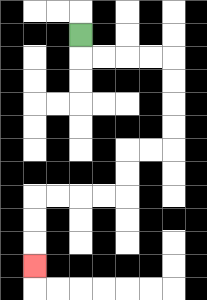{'start': '[3, 1]', 'end': '[1, 11]', 'path_directions': 'D,R,R,R,R,D,D,D,D,L,L,D,D,L,L,L,L,D,D,D', 'path_coordinates': '[[3, 1], [3, 2], [4, 2], [5, 2], [6, 2], [7, 2], [7, 3], [7, 4], [7, 5], [7, 6], [6, 6], [5, 6], [5, 7], [5, 8], [4, 8], [3, 8], [2, 8], [1, 8], [1, 9], [1, 10], [1, 11]]'}